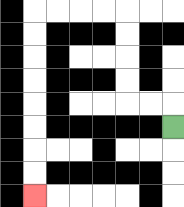{'start': '[7, 5]', 'end': '[1, 8]', 'path_directions': 'U,L,L,U,U,U,U,L,L,L,L,D,D,D,D,D,D,D,D', 'path_coordinates': '[[7, 5], [7, 4], [6, 4], [5, 4], [5, 3], [5, 2], [5, 1], [5, 0], [4, 0], [3, 0], [2, 0], [1, 0], [1, 1], [1, 2], [1, 3], [1, 4], [1, 5], [1, 6], [1, 7], [1, 8]]'}